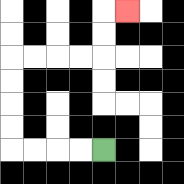{'start': '[4, 6]', 'end': '[5, 0]', 'path_directions': 'L,L,L,L,U,U,U,U,R,R,R,R,U,U,R', 'path_coordinates': '[[4, 6], [3, 6], [2, 6], [1, 6], [0, 6], [0, 5], [0, 4], [0, 3], [0, 2], [1, 2], [2, 2], [3, 2], [4, 2], [4, 1], [4, 0], [5, 0]]'}